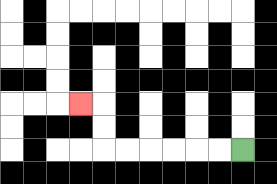{'start': '[10, 6]', 'end': '[3, 4]', 'path_directions': 'L,L,L,L,L,L,U,U,L', 'path_coordinates': '[[10, 6], [9, 6], [8, 6], [7, 6], [6, 6], [5, 6], [4, 6], [4, 5], [4, 4], [3, 4]]'}